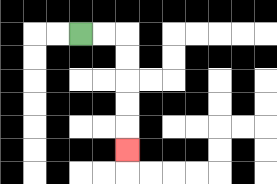{'start': '[3, 1]', 'end': '[5, 6]', 'path_directions': 'R,R,D,D,D,D,D', 'path_coordinates': '[[3, 1], [4, 1], [5, 1], [5, 2], [5, 3], [5, 4], [5, 5], [5, 6]]'}